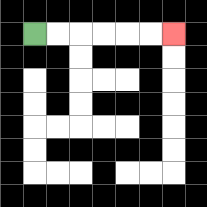{'start': '[1, 1]', 'end': '[7, 1]', 'path_directions': 'R,R,R,R,R,R', 'path_coordinates': '[[1, 1], [2, 1], [3, 1], [4, 1], [5, 1], [6, 1], [7, 1]]'}